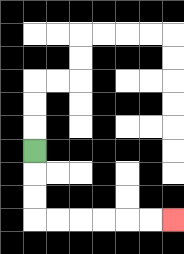{'start': '[1, 6]', 'end': '[7, 9]', 'path_directions': 'D,D,D,R,R,R,R,R,R', 'path_coordinates': '[[1, 6], [1, 7], [1, 8], [1, 9], [2, 9], [3, 9], [4, 9], [5, 9], [6, 9], [7, 9]]'}